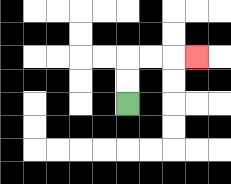{'start': '[5, 4]', 'end': '[8, 2]', 'path_directions': 'U,U,R,R,R', 'path_coordinates': '[[5, 4], [5, 3], [5, 2], [6, 2], [7, 2], [8, 2]]'}